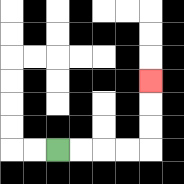{'start': '[2, 6]', 'end': '[6, 3]', 'path_directions': 'R,R,R,R,U,U,U', 'path_coordinates': '[[2, 6], [3, 6], [4, 6], [5, 6], [6, 6], [6, 5], [6, 4], [6, 3]]'}